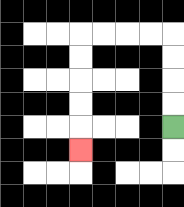{'start': '[7, 5]', 'end': '[3, 6]', 'path_directions': 'U,U,U,U,L,L,L,L,D,D,D,D,D', 'path_coordinates': '[[7, 5], [7, 4], [7, 3], [7, 2], [7, 1], [6, 1], [5, 1], [4, 1], [3, 1], [3, 2], [3, 3], [3, 4], [3, 5], [3, 6]]'}